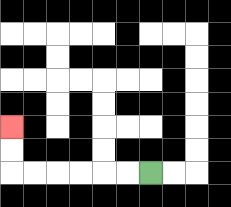{'start': '[6, 7]', 'end': '[0, 5]', 'path_directions': 'L,L,L,L,L,L,U,U', 'path_coordinates': '[[6, 7], [5, 7], [4, 7], [3, 7], [2, 7], [1, 7], [0, 7], [0, 6], [0, 5]]'}